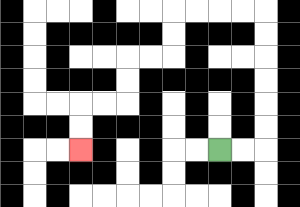{'start': '[9, 6]', 'end': '[3, 6]', 'path_directions': 'R,R,U,U,U,U,U,U,L,L,L,L,D,D,L,L,D,D,L,L,D,D', 'path_coordinates': '[[9, 6], [10, 6], [11, 6], [11, 5], [11, 4], [11, 3], [11, 2], [11, 1], [11, 0], [10, 0], [9, 0], [8, 0], [7, 0], [7, 1], [7, 2], [6, 2], [5, 2], [5, 3], [5, 4], [4, 4], [3, 4], [3, 5], [3, 6]]'}